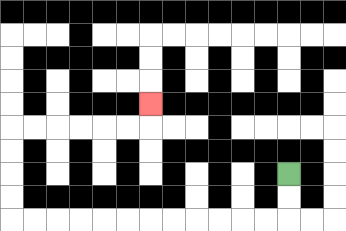{'start': '[12, 7]', 'end': '[6, 4]', 'path_directions': 'D,D,L,L,L,L,L,L,L,L,L,L,L,L,U,U,U,U,R,R,R,R,R,R,U', 'path_coordinates': '[[12, 7], [12, 8], [12, 9], [11, 9], [10, 9], [9, 9], [8, 9], [7, 9], [6, 9], [5, 9], [4, 9], [3, 9], [2, 9], [1, 9], [0, 9], [0, 8], [0, 7], [0, 6], [0, 5], [1, 5], [2, 5], [3, 5], [4, 5], [5, 5], [6, 5], [6, 4]]'}